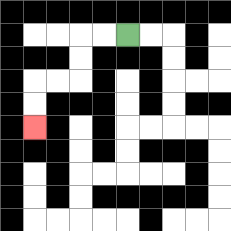{'start': '[5, 1]', 'end': '[1, 5]', 'path_directions': 'L,L,D,D,L,L,D,D', 'path_coordinates': '[[5, 1], [4, 1], [3, 1], [3, 2], [3, 3], [2, 3], [1, 3], [1, 4], [1, 5]]'}